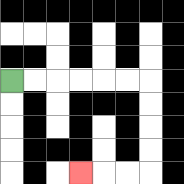{'start': '[0, 3]', 'end': '[3, 7]', 'path_directions': 'R,R,R,R,R,R,D,D,D,D,L,L,L', 'path_coordinates': '[[0, 3], [1, 3], [2, 3], [3, 3], [4, 3], [5, 3], [6, 3], [6, 4], [6, 5], [6, 6], [6, 7], [5, 7], [4, 7], [3, 7]]'}